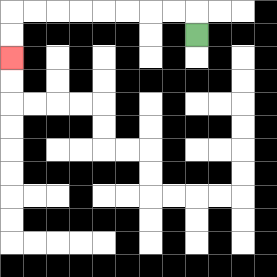{'start': '[8, 1]', 'end': '[0, 2]', 'path_directions': 'U,L,L,L,L,L,L,L,L,D,D', 'path_coordinates': '[[8, 1], [8, 0], [7, 0], [6, 0], [5, 0], [4, 0], [3, 0], [2, 0], [1, 0], [0, 0], [0, 1], [0, 2]]'}